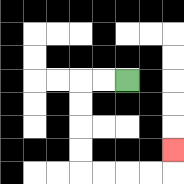{'start': '[5, 3]', 'end': '[7, 6]', 'path_directions': 'L,L,D,D,D,D,R,R,R,R,U', 'path_coordinates': '[[5, 3], [4, 3], [3, 3], [3, 4], [3, 5], [3, 6], [3, 7], [4, 7], [5, 7], [6, 7], [7, 7], [7, 6]]'}